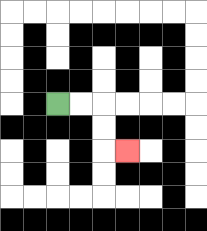{'start': '[2, 4]', 'end': '[5, 6]', 'path_directions': 'R,R,D,D,R', 'path_coordinates': '[[2, 4], [3, 4], [4, 4], [4, 5], [4, 6], [5, 6]]'}